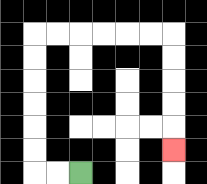{'start': '[3, 7]', 'end': '[7, 6]', 'path_directions': 'L,L,U,U,U,U,U,U,R,R,R,R,R,R,D,D,D,D,D', 'path_coordinates': '[[3, 7], [2, 7], [1, 7], [1, 6], [1, 5], [1, 4], [1, 3], [1, 2], [1, 1], [2, 1], [3, 1], [4, 1], [5, 1], [6, 1], [7, 1], [7, 2], [7, 3], [7, 4], [7, 5], [7, 6]]'}